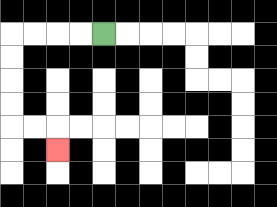{'start': '[4, 1]', 'end': '[2, 6]', 'path_directions': 'L,L,L,L,D,D,D,D,R,R,D', 'path_coordinates': '[[4, 1], [3, 1], [2, 1], [1, 1], [0, 1], [0, 2], [0, 3], [0, 4], [0, 5], [1, 5], [2, 5], [2, 6]]'}